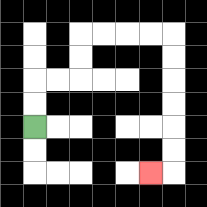{'start': '[1, 5]', 'end': '[6, 7]', 'path_directions': 'U,U,R,R,U,U,R,R,R,R,D,D,D,D,D,D,L', 'path_coordinates': '[[1, 5], [1, 4], [1, 3], [2, 3], [3, 3], [3, 2], [3, 1], [4, 1], [5, 1], [6, 1], [7, 1], [7, 2], [7, 3], [7, 4], [7, 5], [7, 6], [7, 7], [6, 7]]'}